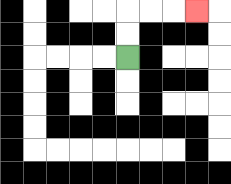{'start': '[5, 2]', 'end': '[8, 0]', 'path_directions': 'U,U,R,R,R', 'path_coordinates': '[[5, 2], [5, 1], [5, 0], [6, 0], [7, 0], [8, 0]]'}